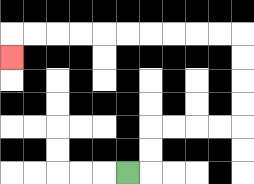{'start': '[5, 7]', 'end': '[0, 2]', 'path_directions': 'R,U,U,R,R,R,R,U,U,U,U,L,L,L,L,L,L,L,L,L,L,D', 'path_coordinates': '[[5, 7], [6, 7], [6, 6], [6, 5], [7, 5], [8, 5], [9, 5], [10, 5], [10, 4], [10, 3], [10, 2], [10, 1], [9, 1], [8, 1], [7, 1], [6, 1], [5, 1], [4, 1], [3, 1], [2, 1], [1, 1], [0, 1], [0, 2]]'}